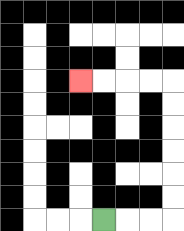{'start': '[4, 9]', 'end': '[3, 3]', 'path_directions': 'R,R,R,U,U,U,U,U,U,L,L,L,L', 'path_coordinates': '[[4, 9], [5, 9], [6, 9], [7, 9], [7, 8], [7, 7], [7, 6], [7, 5], [7, 4], [7, 3], [6, 3], [5, 3], [4, 3], [3, 3]]'}